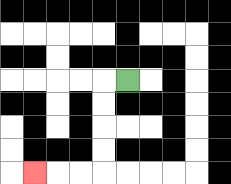{'start': '[5, 3]', 'end': '[1, 7]', 'path_directions': 'L,D,D,D,D,L,L,L', 'path_coordinates': '[[5, 3], [4, 3], [4, 4], [4, 5], [4, 6], [4, 7], [3, 7], [2, 7], [1, 7]]'}